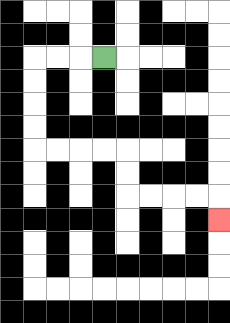{'start': '[4, 2]', 'end': '[9, 9]', 'path_directions': 'L,L,L,D,D,D,D,R,R,R,R,D,D,R,R,R,R,D', 'path_coordinates': '[[4, 2], [3, 2], [2, 2], [1, 2], [1, 3], [1, 4], [1, 5], [1, 6], [2, 6], [3, 6], [4, 6], [5, 6], [5, 7], [5, 8], [6, 8], [7, 8], [8, 8], [9, 8], [9, 9]]'}